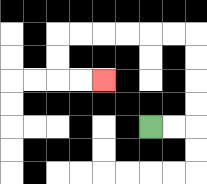{'start': '[6, 5]', 'end': '[4, 3]', 'path_directions': 'R,R,U,U,U,U,L,L,L,L,L,L,D,D,R,R', 'path_coordinates': '[[6, 5], [7, 5], [8, 5], [8, 4], [8, 3], [8, 2], [8, 1], [7, 1], [6, 1], [5, 1], [4, 1], [3, 1], [2, 1], [2, 2], [2, 3], [3, 3], [4, 3]]'}